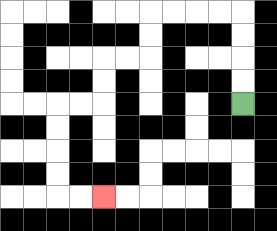{'start': '[10, 4]', 'end': '[4, 8]', 'path_directions': 'U,U,U,U,L,L,L,L,D,D,L,L,D,D,L,L,D,D,D,D,R,R', 'path_coordinates': '[[10, 4], [10, 3], [10, 2], [10, 1], [10, 0], [9, 0], [8, 0], [7, 0], [6, 0], [6, 1], [6, 2], [5, 2], [4, 2], [4, 3], [4, 4], [3, 4], [2, 4], [2, 5], [2, 6], [2, 7], [2, 8], [3, 8], [4, 8]]'}